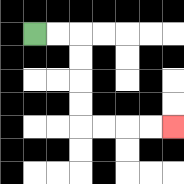{'start': '[1, 1]', 'end': '[7, 5]', 'path_directions': 'R,R,D,D,D,D,R,R,R,R', 'path_coordinates': '[[1, 1], [2, 1], [3, 1], [3, 2], [3, 3], [3, 4], [3, 5], [4, 5], [5, 5], [6, 5], [7, 5]]'}